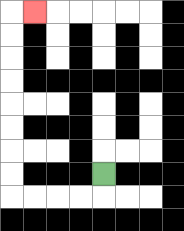{'start': '[4, 7]', 'end': '[1, 0]', 'path_directions': 'D,L,L,L,L,U,U,U,U,U,U,U,U,R', 'path_coordinates': '[[4, 7], [4, 8], [3, 8], [2, 8], [1, 8], [0, 8], [0, 7], [0, 6], [0, 5], [0, 4], [0, 3], [0, 2], [0, 1], [0, 0], [1, 0]]'}